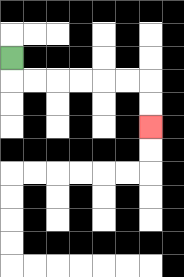{'start': '[0, 2]', 'end': '[6, 5]', 'path_directions': 'D,R,R,R,R,R,R,D,D', 'path_coordinates': '[[0, 2], [0, 3], [1, 3], [2, 3], [3, 3], [4, 3], [5, 3], [6, 3], [6, 4], [6, 5]]'}